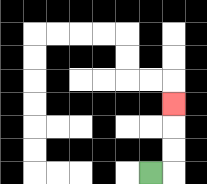{'start': '[6, 7]', 'end': '[7, 4]', 'path_directions': 'R,U,U,U', 'path_coordinates': '[[6, 7], [7, 7], [7, 6], [7, 5], [7, 4]]'}